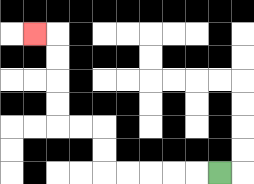{'start': '[9, 7]', 'end': '[1, 1]', 'path_directions': 'L,L,L,L,L,U,U,L,L,U,U,U,U,L', 'path_coordinates': '[[9, 7], [8, 7], [7, 7], [6, 7], [5, 7], [4, 7], [4, 6], [4, 5], [3, 5], [2, 5], [2, 4], [2, 3], [2, 2], [2, 1], [1, 1]]'}